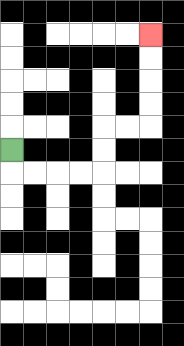{'start': '[0, 6]', 'end': '[6, 1]', 'path_directions': 'D,R,R,R,R,U,U,R,R,U,U,U,U', 'path_coordinates': '[[0, 6], [0, 7], [1, 7], [2, 7], [3, 7], [4, 7], [4, 6], [4, 5], [5, 5], [6, 5], [6, 4], [6, 3], [6, 2], [6, 1]]'}